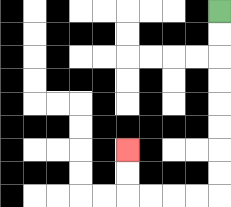{'start': '[9, 0]', 'end': '[5, 6]', 'path_directions': 'D,D,D,D,D,D,D,D,L,L,L,L,U,U', 'path_coordinates': '[[9, 0], [9, 1], [9, 2], [9, 3], [9, 4], [9, 5], [9, 6], [9, 7], [9, 8], [8, 8], [7, 8], [6, 8], [5, 8], [5, 7], [5, 6]]'}